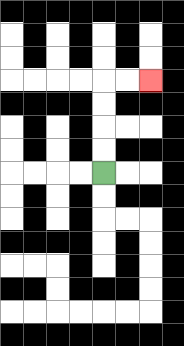{'start': '[4, 7]', 'end': '[6, 3]', 'path_directions': 'U,U,U,U,R,R', 'path_coordinates': '[[4, 7], [4, 6], [4, 5], [4, 4], [4, 3], [5, 3], [6, 3]]'}